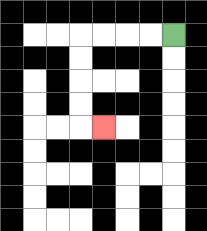{'start': '[7, 1]', 'end': '[4, 5]', 'path_directions': 'L,L,L,L,D,D,D,D,R', 'path_coordinates': '[[7, 1], [6, 1], [5, 1], [4, 1], [3, 1], [3, 2], [3, 3], [3, 4], [3, 5], [4, 5]]'}